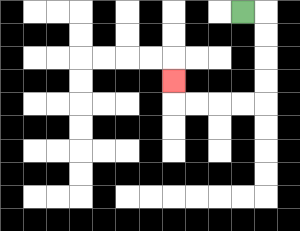{'start': '[10, 0]', 'end': '[7, 3]', 'path_directions': 'R,D,D,D,D,L,L,L,L,U', 'path_coordinates': '[[10, 0], [11, 0], [11, 1], [11, 2], [11, 3], [11, 4], [10, 4], [9, 4], [8, 4], [7, 4], [7, 3]]'}